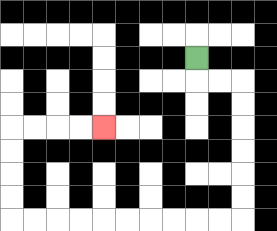{'start': '[8, 2]', 'end': '[4, 5]', 'path_directions': 'D,R,R,D,D,D,D,D,D,L,L,L,L,L,L,L,L,L,L,U,U,U,U,R,R,R,R', 'path_coordinates': '[[8, 2], [8, 3], [9, 3], [10, 3], [10, 4], [10, 5], [10, 6], [10, 7], [10, 8], [10, 9], [9, 9], [8, 9], [7, 9], [6, 9], [5, 9], [4, 9], [3, 9], [2, 9], [1, 9], [0, 9], [0, 8], [0, 7], [0, 6], [0, 5], [1, 5], [2, 5], [3, 5], [4, 5]]'}